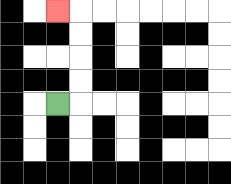{'start': '[2, 4]', 'end': '[2, 0]', 'path_directions': 'R,U,U,U,U,L', 'path_coordinates': '[[2, 4], [3, 4], [3, 3], [3, 2], [3, 1], [3, 0], [2, 0]]'}